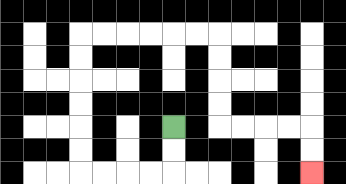{'start': '[7, 5]', 'end': '[13, 7]', 'path_directions': 'D,D,L,L,L,L,U,U,U,U,U,U,R,R,R,R,R,R,D,D,D,D,R,R,R,R,D,D', 'path_coordinates': '[[7, 5], [7, 6], [7, 7], [6, 7], [5, 7], [4, 7], [3, 7], [3, 6], [3, 5], [3, 4], [3, 3], [3, 2], [3, 1], [4, 1], [5, 1], [6, 1], [7, 1], [8, 1], [9, 1], [9, 2], [9, 3], [9, 4], [9, 5], [10, 5], [11, 5], [12, 5], [13, 5], [13, 6], [13, 7]]'}